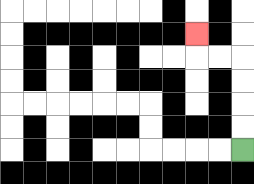{'start': '[10, 6]', 'end': '[8, 1]', 'path_directions': 'U,U,U,U,L,L,U', 'path_coordinates': '[[10, 6], [10, 5], [10, 4], [10, 3], [10, 2], [9, 2], [8, 2], [8, 1]]'}